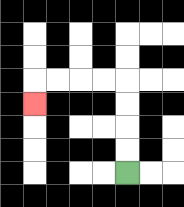{'start': '[5, 7]', 'end': '[1, 4]', 'path_directions': 'U,U,U,U,L,L,L,L,D', 'path_coordinates': '[[5, 7], [5, 6], [5, 5], [5, 4], [5, 3], [4, 3], [3, 3], [2, 3], [1, 3], [1, 4]]'}